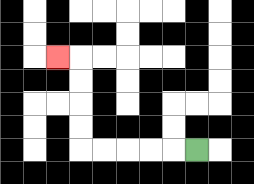{'start': '[8, 6]', 'end': '[2, 2]', 'path_directions': 'L,L,L,L,L,U,U,U,U,L', 'path_coordinates': '[[8, 6], [7, 6], [6, 6], [5, 6], [4, 6], [3, 6], [3, 5], [3, 4], [3, 3], [3, 2], [2, 2]]'}